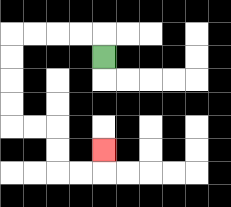{'start': '[4, 2]', 'end': '[4, 6]', 'path_directions': 'U,L,L,L,L,D,D,D,D,R,R,D,D,R,R,U', 'path_coordinates': '[[4, 2], [4, 1], [3, 1], [2, 1], [1, 1], [0, 1], [0, 2], [0, 3], [0, 4], [0, 5], [1, 5], [2, 5], [2, 6], [2, 7], [3, 7], [4, 7], [4, 6]]'}